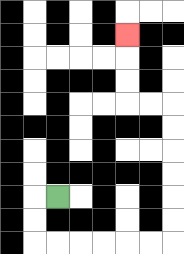{'start': '[2, 8]', 'end': '[5, 1]', 'path_directions': 'L,D,D,R,R,R,R,R,R,U,U,U,U,U,U,L,L,U,U,U', 'path_coordinates': '[[2, 8], [1, 8], [1, 9], [1, 10], [2, 10], [3, 10], [4, 10], [5, 10], [6, 10], [7, 10], [7, 9], [7, 8], [7, 7], [7, 6], [7, 5], [7, 4], [6, 4], [5, 4], [5, 3], [5, 2], [5, 1]]'}